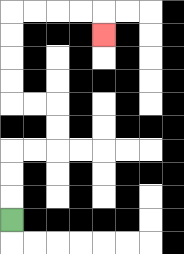{'start': '[0, 9]', 'end': '[4, 1]', 'path_directions': 'U,U,U,R,R,U,U,L,L,U,U,U,U,R,R,R,R,D', 'path_coordinates': '[[0, 9], [0, 8], [0, 7], [0, 6], [1, 6], [2, 6], [2, 5], [2, 4], [1, 4], [0, 4], [0, 3], [0, 2], [0, 1], [0, 0], [1, 0], [2, 0], [3, 0], [4, 0], [4, 1]]'}